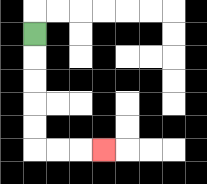{'start': '[1, 1]', 'end': '[4, 6]', 'path_directions': 'D,D,D,D,D,R,R,R', 'path_coordinates': '[[1, 1], [1, 2], [1, 3], [1, 4], [1, 5], [1, 6], [2, 6], [3, 6], [4, 6]]'}